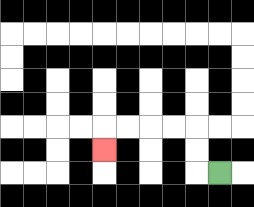{'start': '[9, 7]', 'end': '[4, 6]', 'path_directions': 'L,U,U,L,L,L,L,D', 'path_coordinates': '[[9, 7], [8, 7], [8, 6], [8, 5], [7, 5], [6, 5], [5, 5], [4, 5], [4, 6]]'}